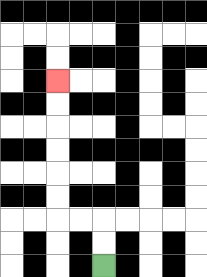{'start': '[4, 11]', 'end': '[2, 3]', 'path_directions': 'U,U,L,L,U,U,U,U,U,U', 'path_coordinates': '[[4, 11], [4, 10], [4, 9], [3, 9], [2, 9], [2, 8], [2, 7], [2, 6], [2, 5], [2, 4], [2, 3]]'}